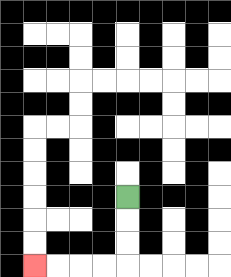{'start': '[5, 8]', 'end': '[1, 11]', 'path_directions': 'D,D,D,L,L,L,L', 'path_coordinates': '[[5, 8], [5, 9], [5, 10], [5, 11], [4, 11], [3, 11], [2, 11], [1, 11]]'}